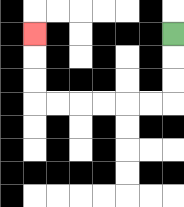{'start': '[7, 1]', 'end': '[1, 1]', 'path_directions': 'D,D,D,L,L,L,L,L,L,U,U,U', 'path_coordinates': '[[7, 1], [7, 2], [7, 3], [7, 4], [6, 4], [5, 4], [4, 4], [3, 4], [2, 4], [1, 4], [1, 3], [1, 2], [1, 1]]'}